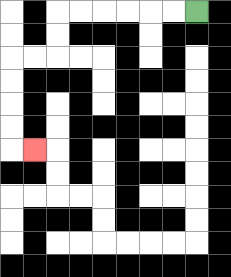{'start': '[8, 0]', 'end': '[1, 6]', 'path_directions': 'L,L,L,L,L,L,D,D,L,L,D,D,D,D,R', 'path_coordinates': '[[8, 0], [7, 0], [6, 0], [5, 0], [4, 0], [3, 0], [2, 0], [2, 1], [2, 2], [1, 2], [0, 2], [0, 3], [0, 4], [0, 5], [0, 6], [1, 6]]'}